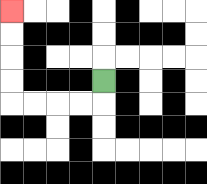{'start': '[4, 3]', 'end': '[0, 0]', 'path_directions': 'D,L,L,L,L,U,U,U,U', 'path_coordinates': '[[4, 3], [4, 4], [3, 4], [2, 4], [1, 4], [0, 4], [0, 3], [0, 2], [0, 1], [0, 0]]'}